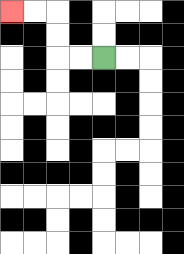{'start': '[4, 2]', 'end': '[0, 0]', 'path_directions': 'L,L,U,U,L,L', 'path_coordinates': '[[4, 2], [3, 2], [2, 2], [2, 1], [2, 0], [1, 0], [0, 0]]'}